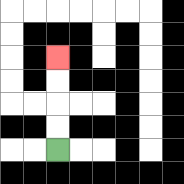{'start': '[2, 6]', 'end': '[2, 2]', 'path_directions': 'U,U,U,U', 'path_coordinates': '[[2, 6], [2, 5], [2, 4], [2, 3], [2, 2]]'}